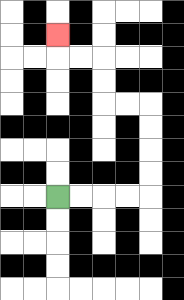{'start': '[2, 8]', 'end': '[2, 1]', 'path_directions': 'R,R,R,R,U,U,U,U,L,L,U,U,L,L,U', 'path_coordinates': '[[2, 8], [3, 8], [4, 8], [5, 8], [6, 8], [6, 7], [6, 6], [6, 5], [6, 4], [5, 4], [4, 4], [4, 3], [4, 2], [3, 2], [2, 2], [2, 1]]'}